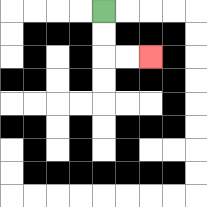{'start': '[4, 0]', 'end': '[6, 2]', 'path_directions': 'D,D,R,R', 'path_coordinates': '[[4, 0], [4, 1], [4, 2], [5, 2], [6, 2]]'}